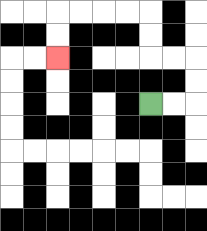{'start': '[6, 4]', 'end': '[2, 2]', 'path_directions': 'R,R,U,U,L,L,U,U,L,L,L,L,D,D', 'path_coordinates': '[[6, 4], [7, 4], [8, 4], [8, 3], [8, 2], [7, 2], [6, 2], [6, 1], [6, 0], [5, 0], [4, 0], [3, 0], [2, 0], [2, 1], [2, 2]]'}